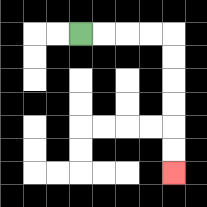{'start': '[3, 1]', 'end': '[7, 7]', 'path_directions': 'R,R,R,R,D,D,D,D,D,D', 'path_coordinates': '[[3, 1], [4, 1], [5, 1], [6, 1], [7, 1], [7, 2], [7, 3], [7, 4], [7, 5], [7, 6], [7, 7]]'}